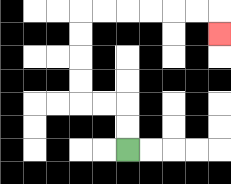{'start': '[5, 6]', 'end': '[9, 1]', 'path_directions': 'U,U,L,L,U,U,U,U,R,R,R,R,R,R,D', 'path_coordinates': '[[5, 6], [5, 5], [5, 4], [4, 4], [3, 4], [3, 3], [3, 2], [3, 1], [3, 0], [4, 0], [5, 0], [6, 0], [7, 0], [8, 0], [9, 0], [9, 1]]'}